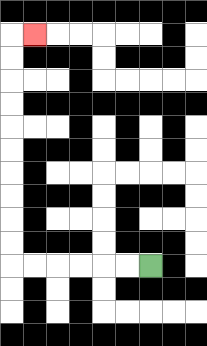{'start': '[6, 11]', 'end': '[1, 1]', 'path_directions': 'L,L,L,L,L,L,U,U,U,U,U,U,U,U,U,U,R', 'path_coordinates': '[[6, 11], [5, 11], [4, 11], [3, 11], [2, 11], [1, 11], [0, 11], [0, 10], [0, 9], [0, 8], [0, 7], [0, 6], [0, 5], [0, 4], [0, 3], [0, 2], [0, 1], [1, 1]]'}